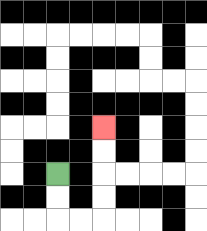{'start': '[2, 7]', 'end': '[4, 5]', 'path_directions': 'D,D,R,R,U,U,U,U', 'path_coordinates': '[[2, 7], [2, 8], [2, 9], [3, 9], [4, 9], [4, 8], [4, 7], [4, 6], [4, 5]]'}